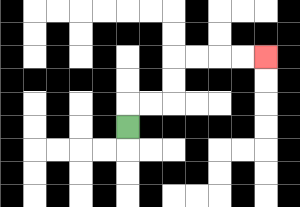{'start': '[5, 5]', 'end': '[11, 2]', 'path_directions': 'U,R,R,U,U,R,R,R,R', 'path_coordinates': '[[5, 5], [5, 4], [6, 4], [7, 4], [7, 3], [7, 2], [8, 2], [9, 2], [10, 2], [11, 2]]'}